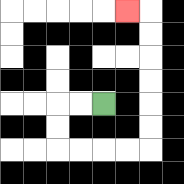{'start': '[4, 4]', 'end': '[5, 0]', 'path_directions': 'L,L,D,D,R,R,R,R,U,U,U,U,U,U,L', 'path_coordinates': '[[4, 4], [3, 4], [2, 4], [2, 5], [2, 6], [3, 6], [4, 6], [5, 6], [6, 6], [6, 5], [6, 4], [6, 3], [6, 2], [6, 1], [6, 0], [5, 0]]'}